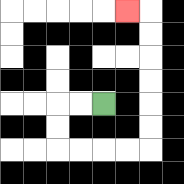{'start': '[4, 4]', 'end': '[5, 0]', 'path_directions': 'L,L,D,D,R,R,R,R,U,U,U,U,U,U,L', 'path_coordinates': '[[4, 4], [3, 4], [2, 4], [2, 5], [2, 6], [3, 6], [4, 6], [5, 6], [6, 6], [6, 5], [6, 4], [6, 3], [6, 2], [6, 1], [6, 0], [5, 0]]'}